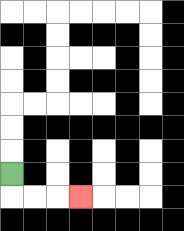{'start': '[0, 7]', 'end': '[3, 8]', 'path_directions': 'D,R,R,R', 'path_coordinates': '[[0, 7], [0, 8], [1, 8], [2, 8], [3, 8]]'}